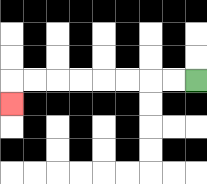{'start': '[8, 3]', 'end': '[0, 4]', 'path_directions': 'L,L,L,L,L,L,L,L,D', 'path_coordinates': '[[8, 3], [7, 3], [6, 3], [5, 3], [4, 3], [3, 3], [2, 3], [1, 3], [0, 3], [0, 4]]'}